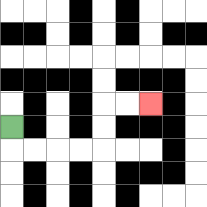{'start': '[0, 5]', 'end': '[6, 4]', 'path_directions': 'D,R,R,R,R,U,U,R,R', 'path_coordinates': '[[0, 5], [0, 6], [1, 6], [2, 6], [3, 6], [4, 6], [4, 5], [4, 4], [5, 4], [6, 4]]'}